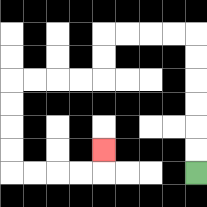{'start': '[8, 7]', 'end': '[4, 6]', 'path_directions': 'U,U,U,U,U,U,L,L,L,L,D,D,L,L,L,L,D,D,D,D,R,R,R,R,U', 'path_coordinates': '[[8, 7], [8, 6], [8, 5], [8, 4], [8, 3], [8, 2], [8, 1], [7, 1], [6, 1], [5, 1], [4, 1], [4, 2], [4, 3], [3, 3], [2, 3], [1, 3], [0, 3], [0, 4], [0, 5], [0, 6], [0, 7], [1, 7], [2, 7], [3, 7], [4, 7], [4, 6]]'}